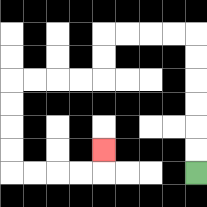{'start': '[8, 7]', 'end': '[4, 6]', 'path_directions': 'U,U,U,U,U,U,L,L,L,L,D,D,L,L,L,L,D,D,D,D,R,R,R,R,U', 'path_coordinates': '[[8, 7], [8, 6], [8, 5], [8, 4], [8, 3], [8, 2], [8, 1], [7, 1], [6, 1], [5, 1], [4, 1], [4, 2], [4, 3], [3, 3], [2, 3], [1, 3], [0, 3], [0, 4], [0, 5], [0, 6], [0, 7], [1, 7], [2, 7], [3, 7], [4, 7], [4, 6]]'}